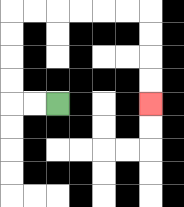{'start': '[2, 4]', 'end': '[6, 4]', 'path_directions': 'L,L,U,U,U,U,R,R,R,R,R,R,D,D,D,D', 'path_coordinates': '[[2, 4], [1, 4], [0, 4], [0, 3], [0, 2], [0, 1], [0, 0], [1, 0], [2, 0], [3, 0], [4, 0], [5, 0], [6, 0], [6, 1], [6, 2], [6, 3], [6, 4]]'}